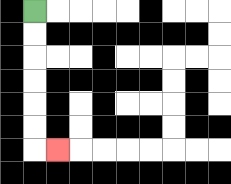{'start': '[1, 0]', 'end': '[2, 6]', 'path_directions': 'D,D,D,D,D,D,R', 'path_coordinates': '[[1, 0], [1, 1], [1, 2], [1, 3], [1, 4], [1, 5], [1, 6], [2, 6]]'}